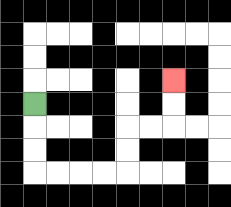{'start': '[1, 4]', 'end': '[7, 3]', 'path_directions': 'D,D,D,R,R,R,R,U,U,R,R,U,U', 'path_coordinates': '[[1, 4], [1, 5], [1, 6], [1, 7], [2, 7], [3, 7], [4, 7], [5, 7], [5, 6], [5, 5], [6, 5], [7, 5], [7, 4], [7, 3]]'}